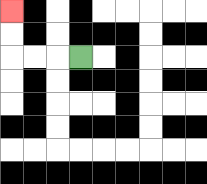{'start': '[3, 2]', 'end': '[0, 0]', 'path_directions': 'L,L,L,U,U', 'path_coordinates': '[[3, 2], [2, 2], [1, 2], [0, 2], [0, 1], [0, 0]]'}